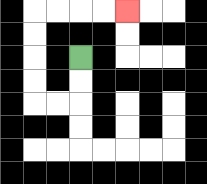{'start': '[3, 2]', 'end': '[5, 0]', 'path_directions': 'D,D,L,L,U,U,U,U,R,R,R,R', 'path_coordinates': '[[3, 2], [3, 3], [3, 4], [2, 4], [1, 4], [1, 3], [1, 2], [1, 1], [1, 0], [2, 0], [3, 0], [4, 0], [5, 0]]'}